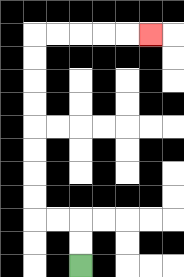{'start': '[3, 11]', 'end': '[6, 1]', 'path_directions': 'U,U,L,L,U,U,U,U,U,U,U,U,R,R,R,R,R', 'path_coordinates': '[[3, 11], [3, 10], [3, 9], [2, 9], [1, 9], [1, 8], [1, 7], [1, 6], [1, 5], [1, 4], [1, 3], [1, 2], [1, 1], [2, 1], [3, 1], [4, 1], [5, 1], [6, 1]]'}